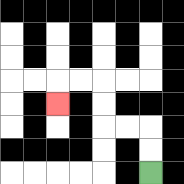{'start': '[6, 7]', 'end': '[2, 4]', 'path_directions': 'U,U,L,L,U,U,L,L,D', 'path_coordinates': '[[6, 7], [6, 6], [6, 5], [5, 5], [4, 5], [4, 4], [4, 3], [3, 3], [2, 3], [2, 4]]'}